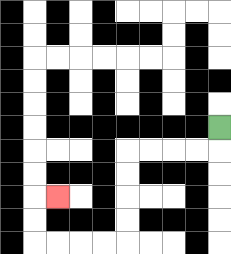{'start': '[9, 5]', 'end': '[2, 8]', 'path_directions': 'D,L,L,L,L,D,D,D,D,L,L,L,L,U,U,R', 'path_coordinates': '[[9, 5], [9, 6], [8, 6], [7, 6], [6, 6], [5, 6], [5, 7], [5, 8], [5, 9], [5, 10], [4, 10], [3, 10], [2, 10], [1, 10], [1, 9], [1, 8], [2, 8]]'}